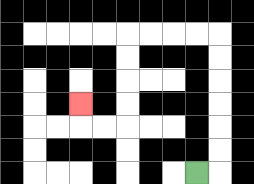{'start': '[8, 7]', 'end': '[3, 4]', 'path_directions': 'R,U,U,U,U,U,U,L,L,L,L,D,D,D,D,L,L,U', 'path_coordinates': '[[8, 7], [9, 7], [9, 6], [9, 5], [9, 4], [9, 3], [9, 2], [9, 1], [8, 1], [7, 1], [6, 1], [5, 1], [5, 2], [5, 3], [5, 4], [5, 5], [4, 5], [3, 5], [3, 4]]'}